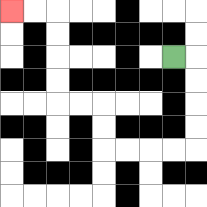{'start': '[7, 2]', 'end': '[0, 0]', 'path_directions': 'R,D,D,D,D,L,L,L,L,U,U,L,L,U,U,U,U,L,L', 'path_coordinates': '[[7, 2], [8, 2], [8, 3], [8, 4], [8, 5], [8, 6], [7, 6], [6, 6], [5, 6], [4, 6], [4, 5], [4, 4], [3, 4], [2, 4], [2, 3], [2, 2], [2, 1], [2, 0], [1, 0], [0, 0]]'}